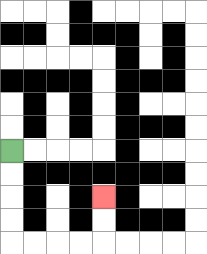{'start': '[0, 6]', 'end': '[4, 8]', 'path_directions': 'D,D,D,D,R,R,R,R,U,U', 'path_coordinates': '[[0, 6], [0, 7], [0, 8], [0, 9], [0, 10], [1, 10], [2, 10], [3, 10], [4, 10], [4, 9], [4, 8]]'}